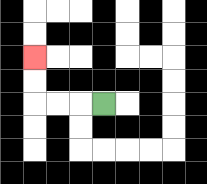{'start': '[4, 4]', 'end': '[1, 2]', 'path_directions': 'L,L,L,U,U', 'path_coordinates': '[[4, 4], [3, 4], [2, 4], [1, 4], [1, 3], [1, 2]]'}